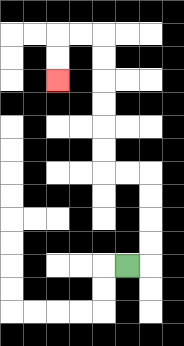{'start': '[5, 11]', 'end': '[2, 3]', 'path_directions': 'R,U,U,U,U,L,L,U,U,U,U,U,U,L,L,D,D', 'path_coordinates': '[[5, 11], [6, 11], [6, 10], [6, 9], [6, 8], [6, 7], [5, 7], [4, 7], [4, 6], [4, 5], [4, 4], [4, 3], [4, 2], [4, 1], [3, 1], [2, 1], [2, 2], [2, 3]]'}